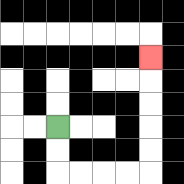{'start': '[2, 5]', 'end': '[6, 2]', 'path_directions': 'D,D,R,R,R,R,U,U,U,U,U', 'path_coordinates': '[[2, 5], [2, 6], [2, 7], [3, 7], [4, 7], [5, 7], [6, 7], [6, 6], [6, 5], [6, 4], [6, 3], [6, 2]]'}